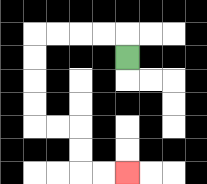{'start': '[5, 2]', 'end': '[5, 7]', 'path_directions': 'U,L,L,L,L,D,D,D,D,R,R,D,D,R,R', 'path_coordinates': '[[5, 2], [5, 1], [4, 1], [3, 1], [2, 1], [1, 1], [1, 2], [1, 3], [1, 4], [1, 5], [2, 5], [3, 5], [3, 6], [3, 7], [4, 7], [5, 7]]'}